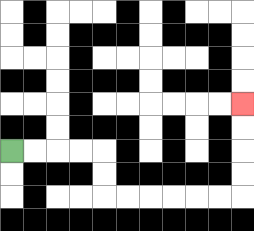{'start': '[0, 6]', 'end': '[10, 4]', 'path_directions': 'R,R,R,R,D,D,R,R,R,R,R,R,U,U,U,U', 'path_coordinates': '[[0, 6], [1, 6], [2, 6], [3, 6], [4, 6], [4, 7], [4, 8], [5, 8], [6, 8], [7, 8], [8, 8], [9, 8], [10, 8], [10, 7], [10, 6], [10, 5], [10, 4]]'}